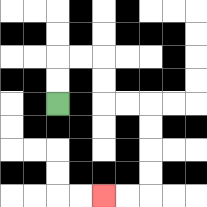{'start': '[2, 4]', 'end': '[4, 8]', 'path_directions': 'U,U,R,R,D,D,R,R,D,D,D,D,L,L', 'path_coordinates': '[[2, 4], [2, 3], [2, 2], [3, 2], [4, 2], [4, 3], [4, 4], [5, 4], [6, 4], [6, 5], [6, 6], [6, 7], [6, 8], [5, 8], [4, 8]]'}